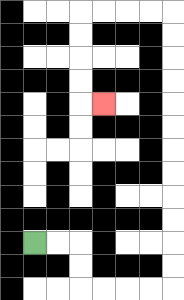{'start': '[1, 10]', 'end': '[4, 4]', 'path_directions': 'R,R,D,D,R,R,R,R,U,U,U,U,U,U,U,U,U,U,U,U,L,L,L,L,D,D,D,D,R', 'path_coordinates': '[[1, 10], [2, 10], [3, 10], [3, 11], [3, 12], [4, 12], [5, 12], [6, 12], [7, 12], [7, 11], [7, 10], [7, 9], [7, 8], [7, 7], [7, 6], [7, 5], [7, 4], [7, 3], [7, 2], [7, 1], [7, 0], [6, 0], [5, 0], [4, 0], [3, 0], [3, 1], [3, 2], [3, 3], [3, 4], [4, 4]]'}